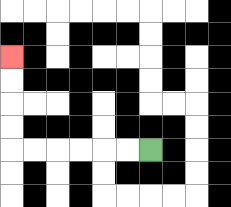{'start': '[6, 6]', 'end': '[0, 2]', 'path_directions': 'L,L,L,L,L,L,U,U,U,U', 'path_coordinates': '[[6, 6], [5, 6], [4, 6], [3, 6], [2, 6], [1, 6], [0, 6], [0, 5], [0, 4], [0, 3], [0, 2]]'}